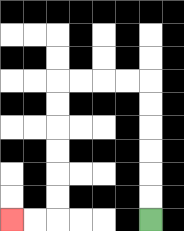{'start': '[6, 9]', 'end': '[0, 9]', 'path_directions': 'U,U,U,U,U,U,L,L,L,L,D,D,D,D,D,D,L,L', 'path_coordinates': '[[6, 9], [6, 8], [6, 7], [6, 6], [6, 5], [6, 4], [6, 3], [5, 3], [4, 3], [3, 3], [2, 3], [2, 4], [2, 5], [2, 6], [2, 7], [2, 8], [2, 9], [1, 9], [0, 9]]'}